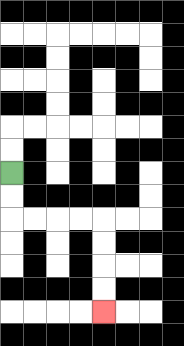{'start': '[0, 7]', 'end': '[4, 13]', 'path_directions': 'D,D,R,R,R,R,D,D,D,D', 'path_coordinates': '[[0, 7], [0, 8], [0, 9], [1, 9], [2, 9], [3, 9], [4, 9], [4, 10], [4, 11], [4, 12], [4, 13]]'}